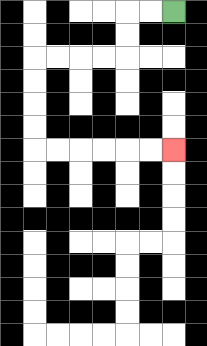{'start': '[7, 0]', 'end': '[7, 6]', 'path_directions': 'L,L,D,D,L,L,L,L,D,D,D,D,R,R,R,R,R,R', 'path_coordinates': '[[7, 0], [6, 0], [5, 0], [5, 1], [5, 2], [4, 2], [3, 2], [2, 2], [1, 2], [1, 3], [1, 4], [1, 5], [1, 6], [2, 6], [3, 6], [4, 6], [5, 6], [6, 6], [7, 6]]'}